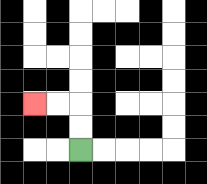{'start': '[3, 6]', 'end': '[1, 4]', 'path_directions': 'U,U,L,L', 'path_coordinates': '[[3, 6], [3, 5], [3, 4], [2, 4], [1, 4]]'}